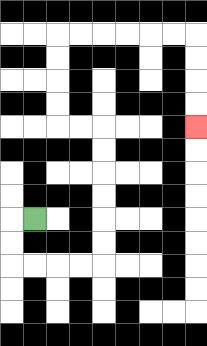{'start': '[1, 9]', 'end': '[8, 5]', 'path_directions': 'L,D,D,R,R,R,R,U,U,U,U,U,U,L,L,U,U,U,U,R,R,R,R,R,R,D,D,D,D', 'path_coordinates': '[[1, 9], [0, 9], [0, 10], [0, 11], [1, 11], [2, 11], [3, 11], [4, 11], [4, 10], [4, 9], [4, 8], [4, 7], [4, 6], [4, 5], [3, 5], [2, 5], [2, 4], [2, 3], [2, 2], [2, 1], [3, 1], [4, 1], [5, 1], [6, 1], [7, 1], [8, 1], [8, 2], [8, 3], [8, 4], [8, 5]]'}